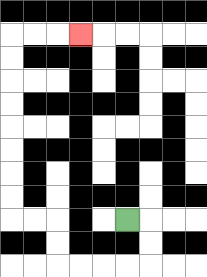{'start': '[5, 9]', 'end': '[3, 1]', 'path_directions': 'R,D,D,L,L,L,L,U,U,L,L,U,U,U,U,U,U,U,U,R,R,R', 'path_coordinates': '[[5, 9], [6, 9], [6, 10], [6, 11], [5, 11], [4, 11], [3, 11], [2, 11], [2, 10], [2, 9], [1, 9], [0, 9], [0, 8], [0, 7], [0, 6], [0, 5], [0, 4], [0, 3], [0, 2], [0, 1], [1, 1], [2, 1], [3, 1]]'}